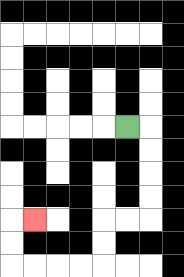{'start': '[5, 5]', 'end': '[1, 9]', 'path_directions': 'R,D,D,D,D,L,L,D,D,L,L,L,L,U,U,R', 'path_coordinates': '[[5, 5], [6, 5], [6, 6], [6, 7], [6, 8], [6, 9], [5, 9], [4, 9], [4, 10], [4, 11], [3, 11], [2, 11], [1, 11], [0, 11], [0, 10], [0, 9], [1, 9]]'}